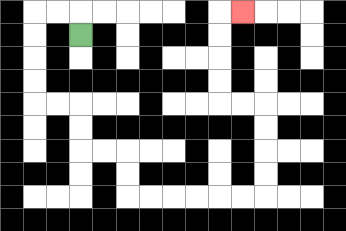{'start': '[3, 1]', 'end': '[10, 0]', 'path_directions': 'U,L,L,D,D,D,D,R,R,D,D,R,R,D,D,R,R,R,R,R,R,U,U,U,U,L,L,U,U,U,U,R', 'path_coordinates': '[[3, 1], [3, 0], [2, 0], [1, 0], [1, 1], [1, 2], [1, 3], [1, 4], [2, 4], [3, 4], [3, 5], [3, 6], [4, 6], [5, 6], [5, 7], [5, 8], [6, 8], [7, 8], [8, 8], [9, 8], [10, 8], [11, 8], [11, 7], [11, 6], [11, 5], [11, 4], [10, 4], [9, 4], [9, 3], [9, 2], [9, 1], [9, 0], [10, 0]]'}